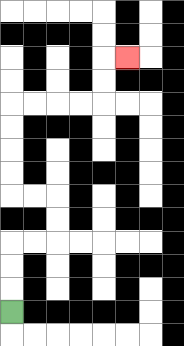{'start': '[0, 13]', 'end': '[5, 2]', 'path_directions': 'U,U,U,R,R,U,U,L,L,U,U,U,U,R,R,R,R,U,U,R', 'path_coordinates': '[[0, 13], [0, 12], [0, 11], [0, 10], [1, 10], [2, 10], [2, 9], [2, 8], [1, 8], [0, 8], [0, 7], [0, 6], [0, 5], [0, 4], [1, 4], [2, 4], [3, 4], [4, 4], [4, 3], [4, 2], [5, 2]]'}